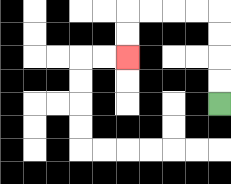{'start': '[9, 4]', 'end': '[5, 2]', 'path_directions': 'U,U,U,U,L,L,L,L,D,D', 'path_coordinates': '[[9, 4], [9, 3], [9, 2], [9, 1], [9, 0], [8, 0], [7, 0], [6, 0], [5, 0], [5, 1], [5, 2]]'}